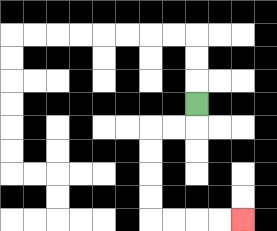{'start': '[8, 4]', 'end': '[10, 9]', 'path_directions': 'D,L,L,D,D,D,D,R,R,R,R', 'path_coordinates': '[[8, 4], [8, 5], [7, 5], [6, 5], [6, 6], [6, 7], [6, 8], [6, 9], [7, 9], [8, 9], [9, 9], [10, 9]]'}